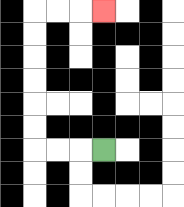{'start': '[4, 6]', 'end': '[4, 0]', 'path_directions': 'L,L,L,U,U,U,U,U,U,R,R,R', 'path_coordinates': '[[4, 6], [3, 6], [2, 6], [1, 6], [1, 5], [1, 4], [1, 3], [1, 2], [1, 1], [1, 0], [2, 0], [3, 0], [4, 0]]'}